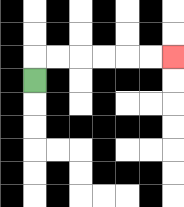{'start': '[1, 3]', 'end': '[7, 2]', 'path_directions': 'U,R,R,R,R,R,R', 'path_coordinates': '[[1, 3], [1, 2], [2, 2], [3, 2], [4, 2], [5, 2], [6, 2], [7, 2]]'}